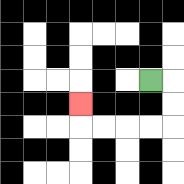{'start': '[6, 3]', 'end': '[3, 4]', 'path_directions': 'R,D,D,L,L,L,L,U', 'path_coordinates': '[[6, 3], [7, 3], [7, 4], [7, 5], [6, 5], [5, 5], [4, 5], [3, 5], [3, 4]]'}